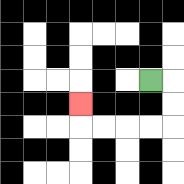{'start': '[6, 3]', 'end': '[3, 4]', 'path_directions': 'R,D,D,L,L,L,L,U', 'path_coordinates': '[[6, 3], [7, 3], [7, 4], [7, 5], [6, 5], [5, 5], [4, 5], [3, 5], [3, 4]]'}